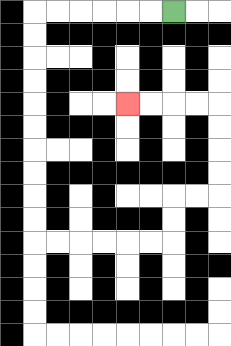{'start': '[7, 0]', 'end': '[5, 4]', 'path_directions': 'L,L,L,L,L,L,D,D,D,D,D,D,D,D,D,D,R,R,R,R,R,R,U,U,R,R,U,U,U,U,L,L,L,L', 'path_coordinates': '[[7, 0], [6, 0], [5, 0], [4, 0], [3, 0], [2, 0], [1, 0], [1, 1], [1, 2], [1, 3], [1, 4], [1, 5], [1, 6], [1, 7], [1, 8], [1, 9], [1, 10], [2, 10], [3, 10], [4, 10], [5, 10], [6, 10], [7, 10], [7, 9], [7, 8], [8, 8], [9, 8], [9, 7], [9, 6], [9, 5], [9, 4], [8, 4], [7, 4], [6, 4], [5, 4]]'}